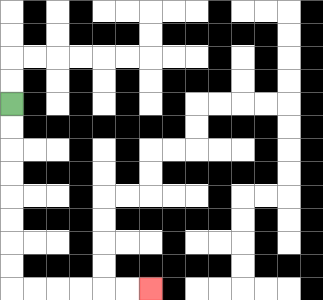{'start': '[0, 4]', 'end': '[6, 12]', 'path_directions': 'D,D,D,D,D,D,D,D,R,R,R,R,R,R', 'path_coordinates': '[[0, 4], [0, 5], [0, 6], [0, 7], [0, 8], [0, 9], [0, 10], [0, 11], [0, 12], [1, 12], [2, 12], [3, 12], [4, 12], [5, 12], [6, 12]]'}